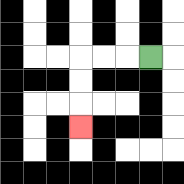{'start': '[6, 2]', 'end': '[3, 5]', 'path_directions': 'L,L,L,D,D,D', 'path_coordinates': '[[6, 2], [5, 2], [4, 2], [3, 2], [3, 3], [3, 4], [3, 5]]'}